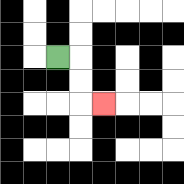{'start': '[2, 2]', 'end': '[4, 4]', 'path_directions': 'R,D,D,R', 'path_coordinates': '[[2, 2], [3, 2], [3, 3], [3, 4], [4, 4]]'}